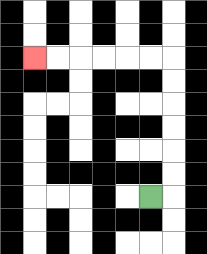{'start': '[6, 8]', 'end': '[1, 2]', 'path_directions': 'R,U,U,U,U,U,U,L,L,L,L,L,L', 'path_coordinates': '[[6, 8], [7, 8], [7, 7], [7, 6], [7, 5], [7, 4], [7, 3], [7, 2], [6, 2], [5, 2], [4, 2], [3, 2], [2, 2], [1, 2]]'}